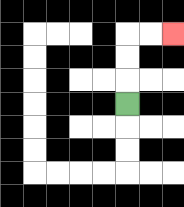{'start': '[5, 4]', 'end': '[7, 1]', 'path_directions': 'U,U,U,R,R', 'path_coordinates': '[[5, 4], [5, 3], [5, 2], [5, 1], [6, 1], [7, 1]]'}